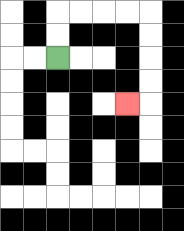{'start': '[2, 2]', 'end': '[5, 4]', 'path_directions': 'U,U,R,R,R,R,D,D,D,D,L', 'path_coordinates': '[[2, 2], [2, 1], [2, 0], [3, 0], [4, 0], [5, 0], [6, 0], [6, 1], [6, 2], [6, 3], [6, 4], [5, 4]]'}